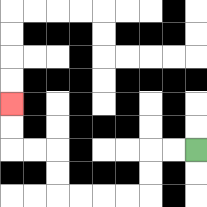{'start': '[8, 6]', 'end': '[0, 4]', 'path_directions': 'L,L,D,D,L,L,L,L,U,U,L,L,U,U', 'path_coordinates': '[[8, 6], [7, 6], [6, 6], [6, 7], [6, 8], [5, 8], [4, 8], [3, 8], [2, 8], [2, 7], [2, 6], [1, 6], [0, 6], [0, 5], [0, 4]]'}